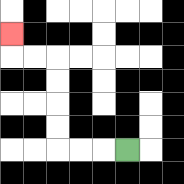{'start': '[5, 6]', 'end': '[0, 1]', 'path_directions': 'L,L,L,U,U,U,U,L,L,U', 'path_coordinates': '[[5, 6], [4, 6], [3, 6], [2, 6], [2, 5], [2, 4], [2, 3], [2, 2], [1, 2], [0, 2], [0, 1]]'}